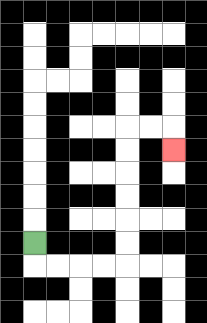{'start': '[1, 10]', 'end': '[7, 6]', 'path_directions': 'D,R,R,R,R,U,U,U,U,U,U,R,R,D', 'path_coordinates': '[[1, 10], [1, 11], [2, 11], [3, 11], [4, 11], [5, 11], [5, 10], [5, 9], [5, 8], [5, 7], [5, 6], [5, 5], [6, 5], [7, 5], [7, 6]]'}